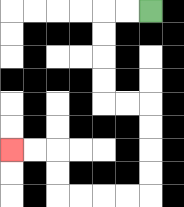{'start': '[6, 0]', 'end': '[0, 6]', 'path_directions': 'L,L,D,D,D,D,R,R,D,D,D,D,L,L,L,L,U,U,L,L', 'path_coordinates': '[[6, 0], [5, 0], [4, 0], [4, 1], [4, 2], [4, 3], [4, 4], [5, 4], [6, 4], [6, 5], [6, 6], [6, 7], [6, 8], [5, 8], [4, 8], [3, 8], [2, 8], [2, 7], [2, 6], [1, 6], [0, 6]]'}